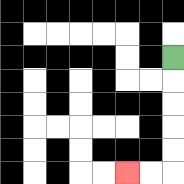{'start': '[7, 2]', 'end': '[5, 7]', 'path_directions': 'D,D,D,D,D,L,L', 'path_coordinates': '[[7, 2], [7, 3], [7, 4], [7, 5], [7, 6], [7, 7], [6, 7], [5, 7]]'}